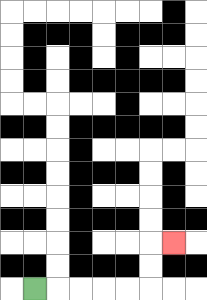{'start': '[1, 12]', 'end': '[7, 10]', 'path_directions': 'R,R,R,R,R,U,U,R', 'path_coordinates': '[[1, 12], [2, 12], [3, 12], [4, 12], [5, 12], [6, 12], [6, 11], [6, 10], [7, 10]]'}